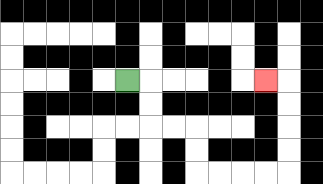{'start': '[5, 3]', 'end': '[11, 3]', 'path_directions': 'R,D,D,R,R,D,D,R,R,R,R,U,U,U,U,L', 'path_coordinates': '[[5, 3], [6, 3], [6, 4], [6, 5], [7, 5], [8, 5], [8, 6], [8, 7], [9, 7], [10, 7], [11, 7], [12, 7], [12, 6], [12, 5], [12, 4], [12, 3], [11, 3]]'}